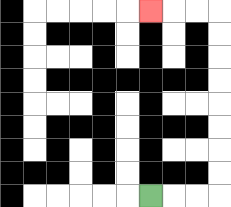{'start': '[6, 8]', 'end': '[6, 0]', 'path_directions': 'R,R,R,U,U,U,U,U,U,U,U,L,L,L', 'path_coordinates': '[[6, 8], [7, 8], [8, 8], [9, 8], [9, 7], [9, 6], [9, 5], [9, 4], [9, 3], [9, 2], [9, 1], [9, 0], [8, 0], [7, 0], [6, 0]]'}